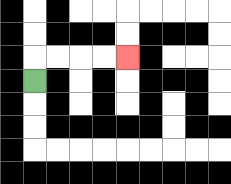{'start': '[1, 3]', 'end': '[5, 2]', 'path_directions': 'U,R,R,R,R', 'path_coordinates': '[[1, 3], [1, 2], [2, 2], [3, 2], [4, 2], [5, 2]]'}